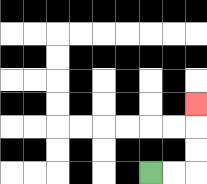{'start': '[6, 7]', 'end': '[8, 4]', 'path_directions': 'R,R,U,U,U', 'path_coordinates': '[[6, 7], [7, 7], [8, 7], [8, 6], [8, 5], [8, 4]]'}